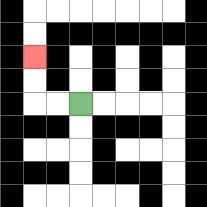{'start': '[3, 4]', 'end': '[1, 2]', 'path_directions': 'L,L,U,U', 'path_coordinates': '[[3, 4], [2, 4], [1, 4], [1, 3], [1, 2]]'}